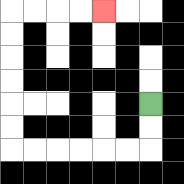{'start': '[6, 4]', 'end': '[4, 0]', 'path_directions': 'D,D,L,L,L,L,L,L,U,U,U,U,U,U,R,R,R,R', 'path_coordinates': '[[6, 4], [6, 5], [6, 6], [5, 6], [4, 6], [3, 6], [2, 6], [1, 6], [0, 6], [0, 5], [0, 4], [0, 3], [0, 2], [0, 1], [0, 0], [1, 0], [2, 0], [3, 0], [4, 0]]'}